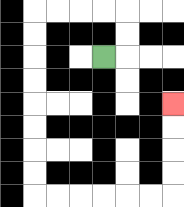{'start': '[4, 2]', 'end': '[7, 4]', 'path_directions': 'R,U,U,L,L,L,L,D,D,D,D,D,D,D,D,R,R,R,R,R,R,U,U,U,U', 'path_coordinates': '[[4, 2], [5, 2], [5, 1], [5, 0], [4, 0], [3, 0], [2, 0], [1, 0], [1, 1], [1, 2], [1, 3], [1, 4], [1, 5], [1, 6], [1, 7], [1, 8], [2, 8], [3, 8], [4, 8], [5, 8], [6, 8], [7, 8], [7, 7], [7, 6], [7, 5], [7, 4]]'}